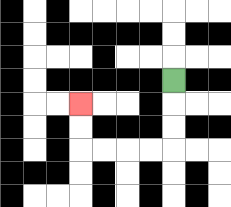{'start': '[7, 3]', 'end': '[3, 4]', 'path_directions': 'D,D,D,L,L,L,L,U,U', 'path_coordinates': '[[7, 3], [7, 4], [7, 5], [7, 6], [6, 6], [5, 6], [4, 6], [3, 6], [3, 5], [3, 4]]'}